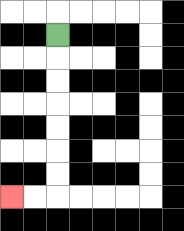{'start': '[2, 1]', 'end': '[0, 8]', 'path_directions': 'D,D,D,D,D,D,D,L,L', 'path_coordinates': '[[2, 1], [2, 2], [2, 3], [2, 4], [2, 5], [2, 6], [2, 7], [2, 8], [1, 8], [0, 8]]'}